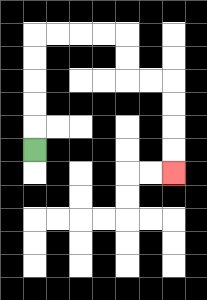{'start': '[1, 6]', 'end': '[7, 7]', 'path_directions': 'U,U,U,U,U,R,R,R,R,D,D,R,R,D,D,D,D', 'path_coordinates': '[[1, 6], [1, 5], [1, 4], [1, 3], [1, 2], [1, 1], [2, 1], [3, 1], [4, 1], [5, 1], [5, 2], [5, 3], [6, 3], [7, 3], [7, 4], [7, 5], [7, 6], [7, 7]]'}